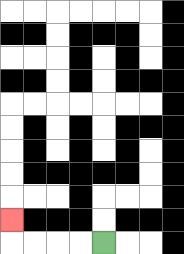{'start': '[4, 10]', 'end': '[0, 9]', 'path_directions': 'L,L,L,L,U', 'path_coordinates': '[[4, 10], [3, 10], [2, 10], [1, 10], [0, 10], [0, 9]]'}